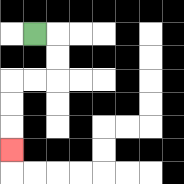{'start': '[1, 1]', 'end': '[0, 6]', 'path_directions': 'R,D,D,L,L,D,D,D', 'path_coordinates': '[[1, 1], [2, 1], [2, 2], [2, 3], [1, 3], [0, 3], [0, 4], [0, 5], [0, 6]]'}